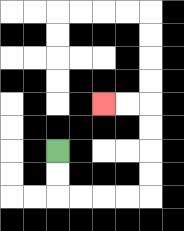{'start': '[2, 6]', 'end': '[4, 4]', 'path_directions': 'D,D,R,R,R,R,U,U,U,U,L,L', 'path_coordinates': '[[2, 6], [2, 7], [2, 8], [3, 8], [4, 8], [5, 8], [6, 8], [6, 7], [6, 6], [6, 5], [6, 4], [5, 4], [4, 4]]'}